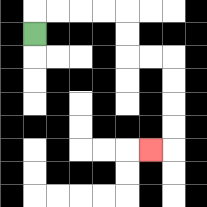{'start': '[1, 1]', 'end': '[6, 6]', 'path_directions': 'U,R,R,R,R,D,D,R,R,D,D,D,D,L', 'path_coordinates': '[[1, 1], [1, 0], [2, 0], [3, 0], [4, 0], [5, 0], [5, 1], [5, 2], [6, 2], [7, 2], [7, 3], [7, 4], [7, 5], [7, 6], [6, 6]]'}